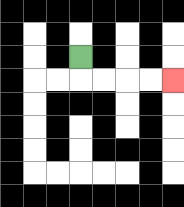{'start': '[3, 2]', 'end': '[7, 3]', 'path_directions': 'D,R,R,R,R', 'path_coordinates': '[[3, 2], [3, 3], [4, 3], [5, 3], [6, 3], [7, 3]]'}